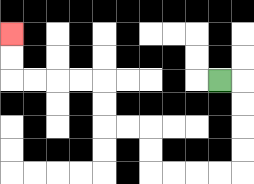{'start': '[9, 3]', 'end': '[0, 1]', 'path_directions': 'R,D,D,D,D,L,L,L,L,U,U,L,L,U,U,L,L,L,L,U,U', 'path_coordinates': '[[9, 3], [10, 3], [10, 4], [10, 5], [10, 6], [10, 7], [9, 7], [8, 7], [7, 7], [6, 7], [6, 6], [6, 5], [5, 5], [4, 5], [4, 4], [4, 3], [3, 3], [2, 3], [1, 3], [0, 3], [0, 2], [0, 1]]'}